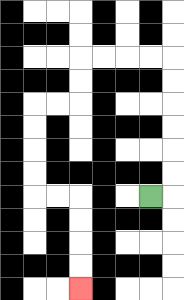{'start': '[6, 8]', 'end': '[3, 12]', 'path_directions': 'R,U,U,U,U,U,U,L,L,L,L,D,D,L,L,D,D,D,D,R,R,D,D,D,D', 'path_coordinates': '[[6, 8], [7, 8], [7, 7], [7, 6], [7, 5], [7, 4], [7, 3], [7, 2], [6, 2], [5, 2], [4, 2], [3, 2], [3, 3], [3, 4], [2, 4], [1, 4], [1, 5], [1, 6], [1, 7], [1, 8], [2, 8], [3, 8], [3, 9], [3, 10], [3, 11], [3, 12]]'}